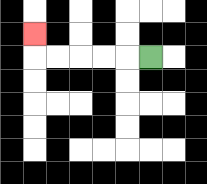{'start': '[6, 2]', 'end': '[1, 1]', 'path_directions': 'L,L,L,L,L,U', 'path_coordinates': '[[6, 2], [5, 2], [4, 2], [3, 2], [2, 2], [1, 2], [1, 1]]'}